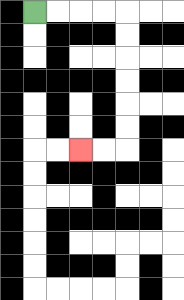{'start': '[1, 0]', 'end': '[3, 6]', 'path_directions': 'R,R,R,R,D,D,D,D,D,D,L,L', 'path_coordinates': '[[1, 0], [2, 0], [3, 0], [4, 0], [5, 0], [5, 1], [5, 2], [5, 3], [5, 4], [5, 5], [5, 6], [4, 6], [3, 6]]'}